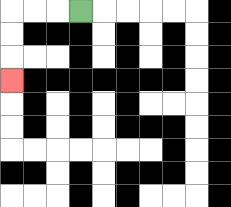{'start': '[3, 0]', 'end': '[0, 3]', 'path_directions': 'L,L,L,D,D,D', 'path_coordinates': '[[3, 0], [2, 0], [1, 0], [0, 0], [0, 1], [0, 2], [0, 3]]'}